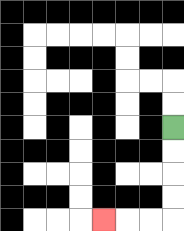{'start': '[7, 5]', 'end': '[4, 9]', 'path_directions': 'D,D,D,D,L,L,L', 'path_coordinates': '[[7, 5], [7, 6], [7, 7], [7, 8], [7, 9], [6, 9], [5, 9], [4, 9]]'}